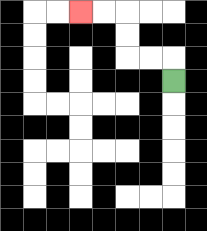{'start': '[7, 3]', 'end': '[3, 0]', 'path_directions': 'U,L,L,U,U,L,L', 'path_coordinates': '[[7, 3], [7, 2], [6, 2], [5, 2], [5, 1], [5, 0], [4, 0], [3, 0]]'}